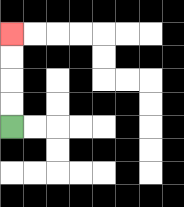{'start': '[0, 5]', 'end': '[0, 1]', 'path_directions': 'U,U,U,U', 'path_coordinates': '[[0, 5], [0, 4], [0, 3], [0, 2], [0, 1]]'}